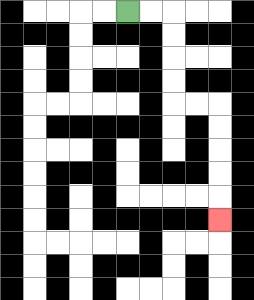{'start': '[5, 0]', 'end': '[9, 9]', 'path_directions': 'R,R,D,D,D,D,R,R,D,D,D,D,D', 'path_coordinates': '[[5, 0], [6, 0], [7, 0], [7, 1], [7, 2], [7, 3], [7, 4], [8, 4], [9, 4], [9, 5], [9, 6], [9, 7], [9, 8], [9, 9]]'}